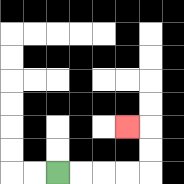{'start': '[2, 7]', 'end': '[5, 5]', 'path_directions': 'R,R,R,R,U,U,L', 'path_coordinates': '[[2, 7], [3, 7], [4, 7], [5, 7], [6, 7], [6, 6], [6, 5], [5, 5]]'}